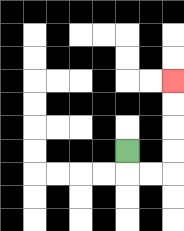{'start': '[5, 6]', 'end': '[7, 3]', 'path_directions': 'D,R,R,U,U,U,U', 'path_coordinates': '[[5, 6], [5, 7], [6, 7], [7, 7], [7, 6], [7, 5], [7, 4], [7, 3]]'}